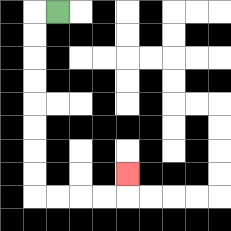{'start': '[2, 0]', 'end': '[5, 7]', 'path_directions': 'L,D,D,D,D,D,D,D,D,R,R,R,R,U', 'path_coordinates': '[[2, 0], [1, 0], [1, 1], [1, 2], [1, 3], [1, 4], [1, 5], [1, 6], [1, 7], [1, 8], [2, 8], [3, 8], [4, 8], [5, 8], [5, 7]]'}